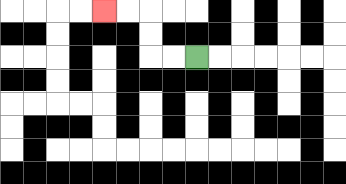{'start': '[8, 2]', 'end': '[4, 0]', 'path_directions': 'L,L,U,U,L,L', 'path_coordinates': '[[8, 2], [7, 2], [6, 2], [6, 1], [6, 0], [5, 0], [4, 0]]'}